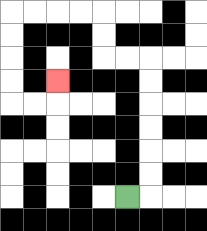{'start': '[5, 8]', 'end': '[2, 3]', 'path_directions': 'R,U,U,U,U,U,U,L,L,U,U,L,L,L,L,D,D,D,D,R,R,U', 'path_coordinates': '[[5, 8], [6, 8], [6, 7], [6, 6], [6, 5], [6, 4], [6, 3], [6, 2], [5, 2], [4, 2], [4, 1], [4, 0], [3, 0], [2, 0], [1, 0], [0, 0], [0, 1], [0, 2], [0, 3], [0, 4], [1, 4], [2, 4], [2, 3]]'}